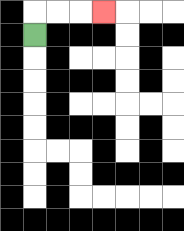{'start': '[1, 1]', 'end': '[4, 0]', 'path_directions': 'U,R,R,R', 'path_coordinates': '[[1, 1], [1, 0], [2, 0], [3, 0], [4, 0]]'}